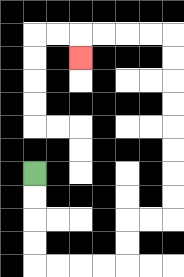{'start': '[1, 7]', 'end': '[3, 2]', 'path_directions': 'D,D,D,D,R,R,R,R,U,U,R,R,U,U,U,U,U,U,U,U,L,L,L,L,D', 'path_coordinates': '[[1, 7], [1, 8], [1, 9], [1, 10], [1, 11], [2, 11], [3, 11], [4, 11], [5, 11], [5, 10], [5, 9], [6, 9], [7, 9], [7, 8], [7, 7], [7, 6], [7, 5], [7, 4], [7, 3], [7, 2], [7, 1], [6, 1], [5, 1], [4, 1], [3, 1], [3, 2]]'}